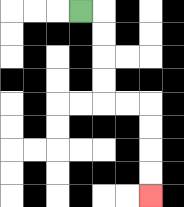{'start': '[3, 0]', 'end': '[6, 8]', 'path_directions': 'R,D,D,D,D,R,R,D,D,D,D', 'path_coordinates': '[[3, 0], [4, 0], [4, 1], [4, 2], [4, 3], [4, 4], [5, 4], [6, 4], [6, 5], [6, 6], [6, 7], [6, 8]]'}